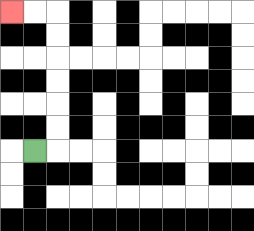{'start': '[1, 6]', 'end': '[0, 0]', 'path_directions': 'R,U,U,U,U,U,U,L,L', 'path_coordinates': '[[1, 6], [2, 6], [2, 5], [2, 4], [2, 3], [2, 2], [2, 1], [2, 0], [1, 0], [0, 0]]'}